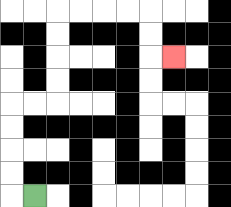{'start': '[1, 8]', 'end': '[7, 2]', 'path_directions': 'L,U,U,U,U,R,R,U,U,U,U,R,R,R,R,D,D,R', 'path_coordinates': '[[1, 8], [0, 8], [0, 7], [0, 6], [0, 5], [0, 4], [1, 4], [2, 4], [2, 3], [2, 2], [2, 1], [2, 0], [3, 0], [4, 0], [5, 0], [6, 0], [6, 1], [6, 2], [7, 2]]'}